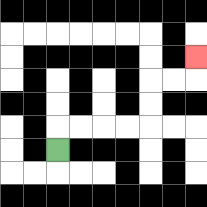{'start': '[2, 6]', 'end': '[8, 2]', 'path_directions': 'U,R,R,R,R,U,U,R,R,U', 'path_coordinates': '[[2, 6], [2, 5], [3, 5], [4, 5], [5, 5], [6, 5], [6, 4], [6, 3], [7, 3], [8, 3], [8, 2]]'}